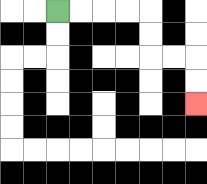{'start': '[2, 0]', 'end': '[8, 4]', 'path_directions': 'R,R,R,R,D,D,R,R,D,D', 'path_coordinates': '[[2, 0], [3, 0], [4, 0], [5, 0], [6, 0], [6, 1], [6, 2], [7, 2], [8, 2], [8, 3], [8, 4]]'}